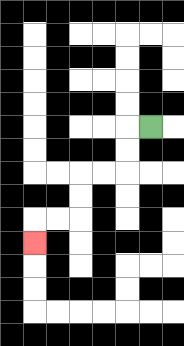{'start': '[6, 5]', 'end': '[1, 10]', 'path_directions': 'L,D,D,L,L,D,D,L,L,D', 'path_coordinates': '[[6, 5], [5, 5], [5, 6], [5, 7], [4, 7], [3, 7], [3, 8], [3, 9], [2, 9], [1, 9], [1, 10]]'}